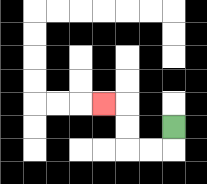{'start': '[7, 5]', 'end': '[4, 4]', 'path_directions': 'D,L,L,U,U,L', 'path_coordinates': '[[7, 5], [7, 6], [6, 6], [5, 6], [5, 5], [5, 4], [4, 4]]'}